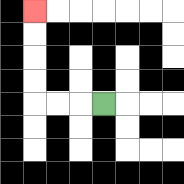{'start': '[4, 4]', 'end': '[1, 0]', 'path_directions': 'L,L,L,U,U,U,U', 'path_coordinates': '[[4, 4], [3, 4], [2, 4], [1, 4], [1, 3], [1, 2], [1, 1], [1, 0]]'}